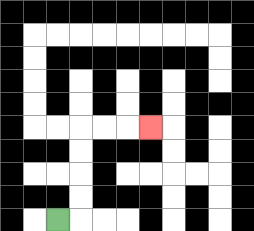{'start': '[2, 9]', 'end': '[6, 5]', 'path_directions': 'R,U,U,U,U,R,R,R', 'path_coordinates': '[[2, 9], [3, 9], [3, 8], [3, 7], [3, 6], [3, 5], [4, 5], [5, 5], [6, 5]]'}